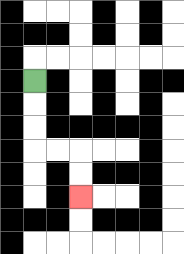{'start': '[1, 3]', 'end': '[3, 8]', 'path_directions': 'D,D,D,R,R,D,D', 'path_coordinates': '[[1, 3], [1, 4], [1, 5], [1, 6], [2, 6], [3, 6], [3, 7], [3, 8]]'}